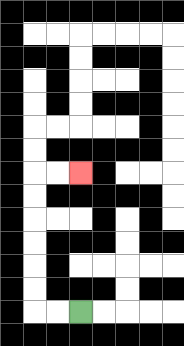{'start': '[3, 13]', 'end': '[3, 7]', 'path_directions': 'L,L,U,U,U,U,U,U,R,R', 'path_coordinates': '[[3, 13], [2, 13], [1, 13], [1, 12], [1, 11], [1, 10], [1, 9], [1, 8], [1, 7], [2, 7], [3, 7]]'}